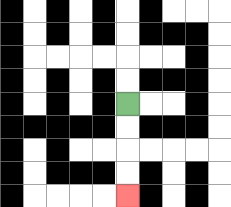{'start': '[5, 4]', 'end': '[5, 8]', 'path_directions': 'D,D,D,D', 'path_coordinates': '[[5, 4], [5, 5], [5, 6], [5, 7], [5, 8]]'}